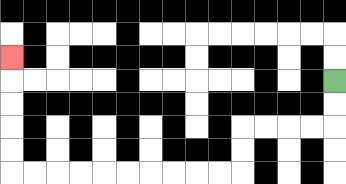{'start': '[14, 3]', 'end': '[0, 2]', 'path_directions': 'D,D,L,L,L,L,D,D,L,L,L,L,L,L,L,L,L,L,U,U,U,U,U', 'path_coordinates': '[[14, 3], [14, 4], [14, 5], [13, 5], [12, 5], [11, 5], [10, 5], [10, 6], [10, 7], [9, 7], [8, 7], [7, 7], [6, 7], [5, 7], [4, 7], [3, 7], [2, 7], [1, 7], [0, 7], [0, 6], [0, 5], [0, 4], [0, 3], [0, 2]]'}